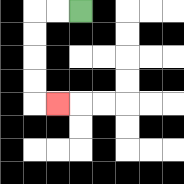{'start': '[3, 0]', 'end': '[2, 4]', 'path_directions': 'L,L,D,D,D,D,R', 'path_coordinates': '[[3, 0], [2, 0], [1, 0], [1, 1], [1, 2], [1, 3], [1, 4], [2, 4]]'}